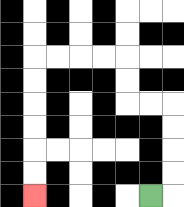{'start': '[6, 8]', 'end': '[1, 8]', 'path_directions': 'R,U,U,U,U,L,L,U,U,L,L,L,L,D,D,D,D,D,D', 'path_coordinates': '[[6, 8], [7, 8], [7, 7], [7, 6], [7, 5], [7, 4], [6, 4], [5, 4], [5, 3], [5, 2], [4, 2], [3, 2], [2, 2], [1, 2], [1, 3], [1, 4], [1, 5], [1, 6], [1, 7], [1, 8]]'}